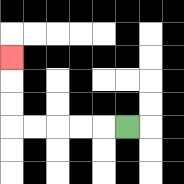{'start': '[5, 5]', 'end': '[0, 2]', 'path_directions': 'L,L,L,L,L,U,U,U', 'path_coordinates': '[[5, 5], [4, 5], [3, 5], [2, 5], [1, 5], [0, 5], [0, 4], [0, 3], [0, 2]]'}